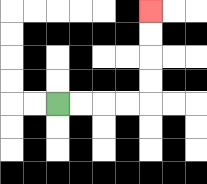{'start': '[2, 4]', 'end': '[6, 0]', 'path_directions': 'R,R,R,R,U,U,U,U', 'path_coordinates': '[[2, 4], [3, 4], [4, 4], [5, 4], [6, 4], [6, 3], [6, 2], [6, 1], [6, 0]]'}